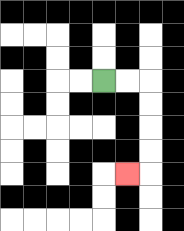{'start': '[4, 3]', 'end': '[5, 7]', 'path_directions': 'R,R,D,D,D,D,L', 'path_coordinates': '[[4, 3], [5, 3], [6, 3], [6, 4], [6, 5], [6, 6], [6, 7], [5, 7]]'}